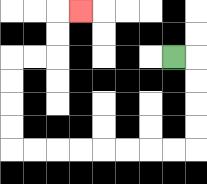{'start': '[7, 2]', 'end': '[3, 0]', 'path_directions': 'R,D,D,D,D,L,L,L,L,L,L,L,L,U,U,U,U,R,R,U,U,R', 'path_coordinates': '[[7, 2], [8, 2], [8, 3], [8, 4], [8, 5], [8, 6], [7, 6], [6, 6], [5, 6], [4, 6], [3, 6], [2, 6], [1, 6], [0, 6], [0, 5], [0, 4], [0, 3], [0, 2], [1, 2], [2, 2], [2, 1], [2, 0], [3, 0]]'}